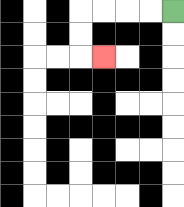{'start': '[7, 0]', 'end': '[4, 2]', 'path_directions': 'L,L,L,L,D,D,R', 'path_coordinates': '[[7, 0], [6, 0], [5, 0], [4, 0], [3, 0], [3, 1], [3, 2], [4, 2]]'}